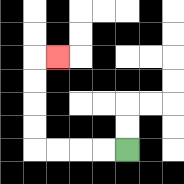{'start': '[5, 6]', 'end': '[2, 2]', 'path_directions': 'L,L,L,L,U,U,U,U,R', 'path_coordinates': '[[5, 6], [4, 6], [3, 6], [2, 6], [1, 6], [1, 5], [1, 4], [1, 3], [1, 2], [2, 2]]'}